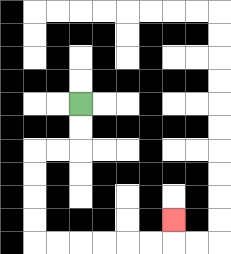{'start': '[3, 4]', 'end': '[7, 9]', 'path_directions': 'D,D,L,L,D,D,D,D,R,R,R,R,R,R,U', 'path_coordinates': '[[3, 4], [3, 5], [3, 6], [2, 6], [1, 6], [1, 7], [1, 8], [1, 9], [1, 10], [2, 10], [3, 10], [4, 10], [5, 10], [6, 10], [7, 10], [7, 9]]'}